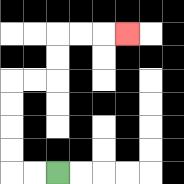{'start': '[2, 7]', 'end': '[5, 1]', 'path_directions': 'L,L,U,U,U,U,R,R,U,U,R,R,R', 'path_coordinates': '[[2, 7], [1, 7], [0, 7], [0, 6], [0, 5], [0, 4], [0, 3], [1, 3], [2, 3], [2, 2], [2, 1], [3, 1], [4, 1], [5, 1]]'}